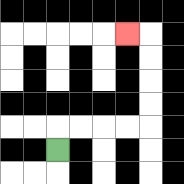{'start': '[2, 6]', 'end': '[5, 1]', 'path_directions': 'U,R,R,R,R,U,U,U,U,L', 'path_coordinates': '[[2, 6], [2, 5], [3, 5], [4, 5], [5, 5], [6, 5], [6, 4], [6, 3], [6, 2], [6, 1], [5, 1]]'}